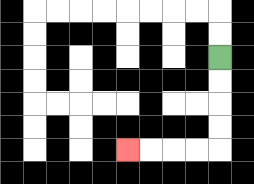{'start': '[9, 2]', 'end': '[5, 6]', 'path_directions': 'D,D,D,D,L,L,L,L', 'path_coordinates': '[[9, 2], [9, 3], [9, 4], [9, 5], [9, 6], [8, 6], [7, 6], [6, 6], [5, 6]]'}